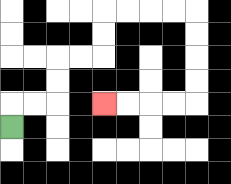{'start': '[0, 5]', 'end': '[4, 4]', 'path_directions': 'U,R,R,U,U,R,R,U,U,R,R,R,R,D,D,D,D,L,L,L,L', 'path_coordinates': '[[0, 5], [0, 4], [1, 4], [2, 4], [2, 3], [2, 2], [3, 2], [4, 2], [4, 1], [4, 0], [5, 0], [6, 0], [7, 0], [8, 0], [8, 1], [8, 2], [8, 3], [8, 4], [7, 4], [6, 4], [5, 4], [4, 4]]'}